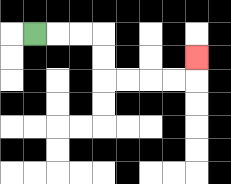{'start': '[1, 1]', 'end': '[8, 2]', 'path_directions': 'R,R,R,D,D,R,R,R,R,U', 'path_coordinates': '[[1, 1], [2, 1], [3, 1], [4, 1], [4, 2], [4, 3], [5, 3], [6, 3], [7, 3], [8, 3], [8, 2]]'}